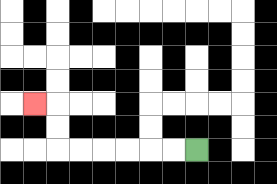{'start': '[8, 6]', 'end': '[1, 4]', 'path_directions': 'L,L,L,L,L,L,U,U,L', 'path_coordinates': '[[8, 6], [7, 6], [6, 6], [5, 6], [4, 6], [3, 6], [2, 6], [2, 5], [2, 4], [1, 4]]'}